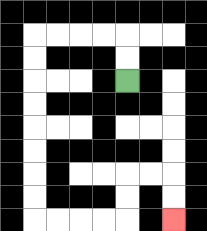{'start': '[5, 3]', 'end': '[7, 9]', 'path_directions': 'U,U,L,L,L,L,D,D,D,D,D,D,D,D,R,R,R,R,U,U,R,R,D,D', 'path_coordinates': '[[5, 3], [5, 2], [5, 1], [4, 1], [3, 1], [2, 1], [1, 1], [1, 2], [1, 3], [1, 4], [1, 5], [1, 6], [1, 7], [1, 8], [1, 9], [2, 9], [3, 9], [4, 9], [5, 9], [5, 8], [5, 7], [6, 7], [7, 7], [7, 8], [7, 9]]'}